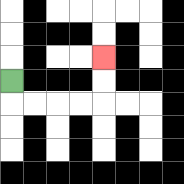{'start': '[0, 3]', 'end': '[4, 2]', 'path_directions': 'D,R,R,R,R,U,U', 'path_coordinates': '[[0, 3], [0, 4], [1, 4], [2, 4], [3, 4], [4, 4], [4, 3], [4, 2]]'}